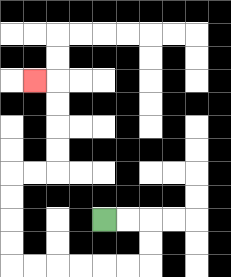{'start': '[4, 9]', 'end': '[1, 3]', 'path_directions': 'R,R,D,D,L,L,L,L,L,L,U,U,U,U,R,R,U,U,U,U,L', 'path_coordinates': '[[4, 9], [5, 9], [6, 9], [6, 10], [6, 11], [5, 11], [4, 11], [3, 11], [2, 11], [1, 11], [0, 11], [0, 10], [0, 9], [0, 8], [0, 7], [1, 7], [2, 7], [2, 6], [2, 5], [2, 4], [2, 3], [1, 3]]'}